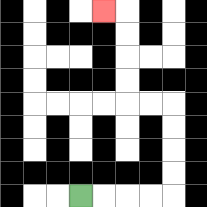{'start': '[3, 8]', 'end': '[4, 0]', 'path_directions': 'R,R,R,R,U,U,U,U,L,L,U,U,U,U,L', 'path_coordinates': '[[3, 8], [4, 8], [5, 8], [6, 8], [7, 8], [7, 7], [7, 6], [7, 5], [7, 4], [6, 4], [5, 4], [5, 3], [5, 2], [5, 1], [5, 0], [4, 0]]'}